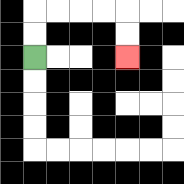{'start': '[1, 2]', 'end': '[5, 2]', 'path_directions': 'U,U,R,R,R,R,D,D', 'path_coordinates': '[[1, 2], [1, 1], [1, 0], [2, 0], [3, 0], [4, 0], [5, 0], [5, 1], [5, 2]]'}